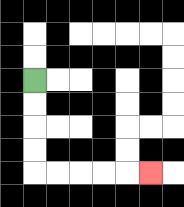{'start': '[1, 3]', 'end': '[6, 7]', 'path_directions': 'D,D,D,D,R,R,R,R,R', 'path_coordinates': '[[1, 3], [1, 4], [1, 5], [1, 6], [1, 7], [2, 7], [3, 7], [4, 7], [5, 7], [6, 7]]'}